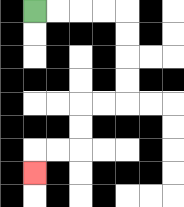{'start': '[1, 0]', 'end': '[1, 7]', 'path_directions': 'R,R,R,R,D,D,D,D,L,L,D,D,L,L,D', 'path_coordinates': '[[1, 0], [2, 0], [3, 0], [4, 0], [5, 0], [5, 1], [5, 2], [5, 3], [5, 4], [4, 4], [3, 4], [3, 5], [3, 6], [2, 6], [1, 6], [1, 7]]'}